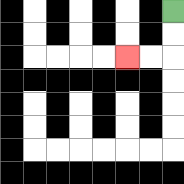{'start': '[7, 0]', 'end': '[5, 2]', 'path_directions': 'D,D,L,L', 'path_coordinates': '[[7, 0], [7, 1], [7, 2], [6, 2], [5, 2]]'}